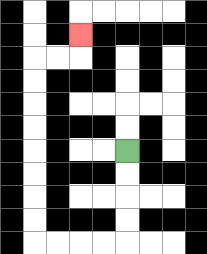{'start': '[5, 6]', 'end': '[3, 1]', 'path_directions': 'D,D,D,D,L,L,L,L,U,U,U,U,U,U,U,U,R,R,U', 'path_coordinates': '[[5, 6], [5, 7], [5, 8], [5, 9], [5, 10], [4, 10], [3, 10], [2, 10], [1, 10], [1, 9], [1, 8], [1, 7], [1, 6], [1, 5], [1, 4], [1, 3], [1, 2], [2, 2], [3, 2], [3, 1]]'}